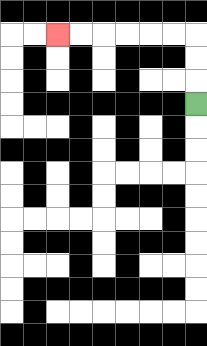{'start': '[8, 4]', 'end': '[2, 1]', 'path_directions': 'U,U,U,L,L,L,L,L,L', 'path_coordinates': '[[8, 4], [8, 3], [8, 2], [8, 1], [7, 1], [6, 1], [5, 1], [4, 1], [3, 1], [2, 1]]'}